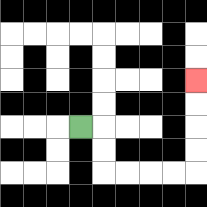{'start': '[3, 5]', 'end': '[8, 3]', 'path_directions': 'R,D,D,R,R,R,R,U,U,U,U', 'path_coordinates': '[[3, 5], [4, 5], [4, 6], [4, 7], [5, 7], [6, 7], [7, 7], [8, 7], [8, 6], [8, 5], [8, 4], [8, 3]]'}